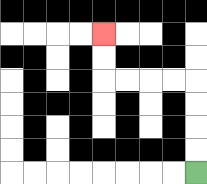{'start': '[8, 7]', 'end': '[4, 1]', 'path_directions': 'U,U,U,U,L,L,L,L,U,U', 'path_coordinates': '[[8, 7], [8, 6], [8, 5], [8, 4], [8, 3], [7, 3], [6, 3], [5, 3], [4, 3], [4, 2], [4, 1]]'}